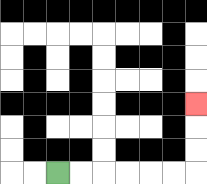{'start': '[2, 7]', 'end': '[8, 4]', 'path_directions': 'R,R,R,R,R,R,U,U,U', 'path_coordinates': '[[2, 7], [3, 7], [4, 7], [5, 7], [6, 7], [7, 7], [8, 7], [8, 6], [8, 5], [8, 4]]'}